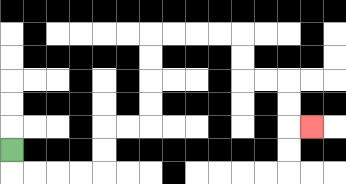{'start': '[0, 6]', 'end': '[13, 5]', 'path_directions': 'D,R,R,R,R,U,U,R,R,U,U,U,U,R,R,R,R,D,D,R,R,D,D,R', 'path_coordinates': '[[0, 6], [0, 7], [1, 7], [2, 7], [3, 7], [4, 7], [4, 6], [4, 5], [5, 5], [6, 5], [6, 4], [6, 3], [6, 2], [6, 1], [7, 1], [8, 1], [9, 1], [10, 1], [10, 2], [10, 3], [11, 3], [12, 3], [12, 4], [12, 5], [13, 5]]'}